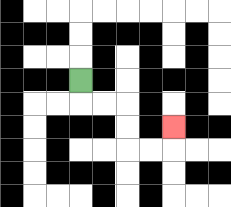{'start': '[3, 3]', 'end': '[7, 5]', 'path_directions': 'D,R,R,D,D,R,R,U', 'path_coordinates': '[[3, 3], [3, 4], [4, 4], [5, 4], [5, 5], [5, 6], [6, 6], [7, 6], [7, 5]]'}